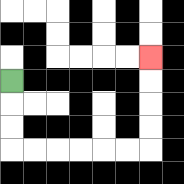{'start': '[0, 3]', 'end': '[6, 2]', 'path_directions': 'D,D,D,R,R,R,R,R,R,U,U,U,U', 'path_coordinates': '[[0, 3], [0, 4], [0, 5], [0, 6], [1, 6], [2, 6], [3, 6], [4, 6], [5, 6], [6, 6], [6, 5], [6, 4], [6, 3], [6, 2]]'}